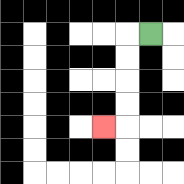{'start': '[6, 1]', 'end': '[4, 5]', 'path_directions': 'L,D,D,D,D,L', 'path_coordinates': '[[6, 1], [5, 1], [5, 2], [5, 3], [5, 4], [5, 5], [4, 5]]'}